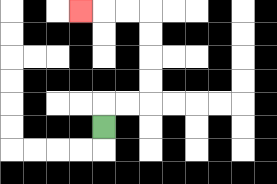{'start': '[4, 5]', 'end': '[3, 0]', 'path_directions': 'U,R,R,U,U,U,U,L,L,L', 'path_coordinates': '[[4, 5], [4, 4], [5, 4], [6, 4], [6, 3], [6, 2], [6, 1], [6, 0], [5, 0], [4, 0], [3, 0]]'}